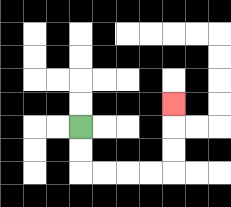{'start': '[3, 5]', 'end': '[7, 4]', 'path_directions': 'D,D,R,R,R,R,U,U,U', 'path_coordinates': '[[3, 5], [3, 6], [3, 7], [4, 7], [5, 7], [6, 7], [7, 7], [7, 6], [7, 5], [7, 4]]'}